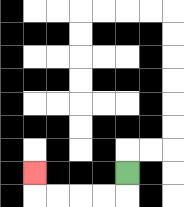{'start': '[5, 7]', 'end': '[1, 7]', 'path_directions': 'D,L,L,L,L,U', 'path_coordinates': '[[5, 7], [5, 8], [4, 8], [3, 8], [2, 8], [1, 8], [1, 7]]'}